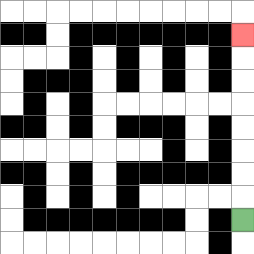{'start': '[10, 9]', 'end': '[10, 1]', 'path_directions': 'U,U,U,U,U,U,U,U', 'path_coordinates': '[[10, 9], [10, 8], [10, 7], [10, 6], [10, 5], [10, 4], [10, 3], [10, 2], [10, 1]]'}